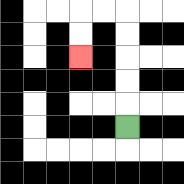{'start': '[5, 5]', 'end': '[3, 2]', 'path_directions': 'U,U,U,U,U,L,L,D,D', 'path_coordinates': '[[5, 5], [5, 4], [5, 3], [5, 2], [5, 1], [5, 0], [4, 0], [3, 0], [3, 1], [3, 2]]'}